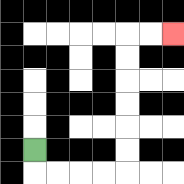{'start': '[1, 6]', 'end': '[7, 1]', 'path_directions': 'D,R,R,R,R,U,U,U,U,U,U,R,R', 'path_coordinates': '[[1, 6], [1, 7], [2, 7], [3, 7], [4, 7], [5, 7], [5, 6], [5, 5], [5, 4], [5, 3], [5, 2], [5, 1], [6, 1], [7, 1]]'}